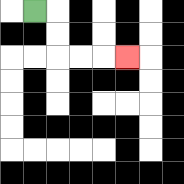{'start': '[1, 0]', 'end': '[5, 2]', 'path_directions': 'R,D,D,R,R,R', 'path_coordinates': '[[1, 0], [2, 0], [2, 1], [2, 2], [3, 2], [4, 2], [5, 2]]'}